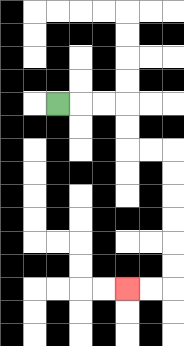{'start': '[2, 4]', 'end': '[5, 12]', 'path_directions': 'R,R,R,D,D,R,R,D,D,D,D,D,D,L,L', 'path_coordinates': '[[2, 4], [3, 4], [4, 4], [5, 4], [5, 5], [5, 6], [6, 6], [7, 6], [7, 7], [7, 8], [7, 9], [7, 10], [7, 11], [7, 12], [6, 12], [5, 12]]'}